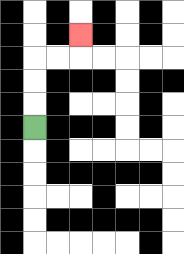{'start': '[1, 5]', 'end': '[3, 1]', 'path_directions': 'U,U,U,R,R,U', 'path_coordinates': '[[1, 5], [1, 4], [1, 3], [1, 2], [2, 2], [3, 2], [3, 1]]'}